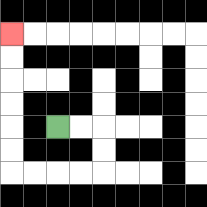{'start': '[2, 5]', 'end': '[0, 1]', 'path_directions': 'R,R,D,D,L,L,L,L,U,U,U,U,U,U', 'path_coordinates': '[[2, 5], [3, 5], [4, 5], [4, 6], [4, 7], [3, 7], [2, 7], [1, 7], [0, 7], [0, 6], [0, 5], [0, 4], [0, 3], [0, 2], [0, 1]]'}